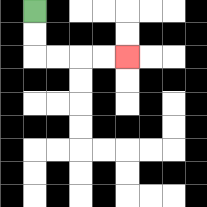{'start': '[1, 0]', 'end': '[5, 2]', 'path_directions': 'D,D,R,R,R,R', 'path_coordinates': '[[1, 0], [1, 1], [1, 2], [2, 2], [3, 2], [4, 2], [5, 2]]'}